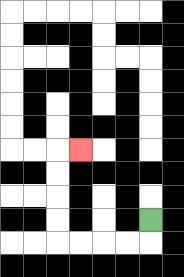{'start': '[6, 9]', 'end': '[3, 6]', 'path_directions': 'D,L,L,L,L,U,U,U,U,R', 'path_coordinates': '[[6, 9], [6, 10], [5, 10], [4, 10], [3, 10], [2, 10], [2, 9], [2, 8], [2, 7], [2, 6], [3, 6]]'}